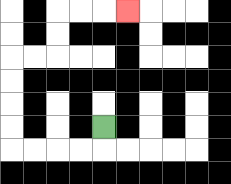{'start': '[4, 5]', 'end': '[5, 0]', 'path_directions': 'D,L,L,L,L,U,U,U,U,R,R,U,U,R,R,R', 'path_coordinates': '[[4, 5], [4, 6], [3, 6], [2, 6], [1, 6], [0, 6], [0, 5], [0, 4], [0, 3], [0, 2], [1, 2], [2, 2], [2, 1], [2, 0], [3, 0], [4, 0], [5, 0]]'}